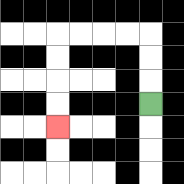{'start': '[6, 4]', 'end': '[2, 5]', 'path_directions': 'U,U,U,L,L,L,L,D,D,D,D', 'path_coordinates': '[[6, 4], [6, 3], [6, 2], [6, 1], [5, 1], [4, 1], [3, 1], [2, 1], [2, 2], [2, 3], [2, 4], [2, 5]]'}